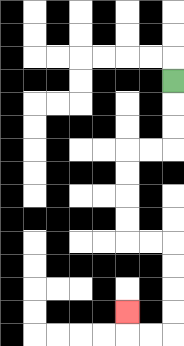{'start': '[7, 3]', 'end': '[5, 13]', 'path_directions': 'D,D,D,L,L,D,D,D,D,R,R,D,D,D,D,L,L,U', 'path_coordinates': '[[7, 3], [7, 4], [7, 5], [7, 6], [6, 6], [5, 6], [5, 7], [5, 8], [5, 9], [5, 10], [6, 10], [7, 10], [7, 11], [7, 12], [7, 13], [7, 14], [6, 14], [5, 14], [5, 13]]'}